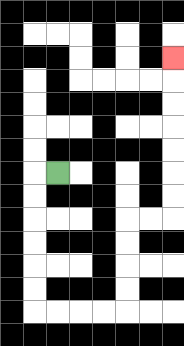{'start': '[2, 7]', 'end': '[7, 2]', 'path_directions': 'L,D,D,D,D,D,D,R,R,R,R,U,U,U,U,R,R,U,U,U,U,U,U,U', 'path_coordinates': '[[2, 7], [1, 7], [1, 8], [1, 9], [1, 10], [1, 11], [1, 12], [1, 13], [2, 13], [3, 13], [4, 13], [5, 13], [5, 12], [5, 11], [5, 10], [5, 9], [6, 9], [7, 9], [7, 8], [7, 7], [7, 6], [7, 5], [7, 4], [7, 3], [7, 2]]'}